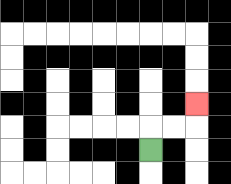{'start': '[6, 6]', 'end': '[8, 4]', 'path_directions': 'U,R,R,U', 'path_coordinates': '[[6, 6], [6, 5], [7, 5], [8, 5], [8, 4]]'}